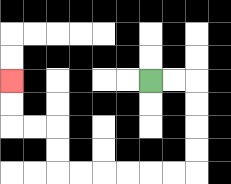{'start': '[6, 3]', 'end': '[0, 3]', 'path_directions': 'R,R,D,D,D,D,L,L,L,L,L,L,U,U,L,L,U,U', 'path_coordinates': '[[6, 3], [7, 3], [8, 3], [8, 4], [8, 5], [8, 6], [8, 7], [7, 7], [6, 7], [5, 7], [4, 7], [3, 7], [2, 7], [2, 6], [2, 5], [1, 5], [0, 5], [0, 4], [0, 3]]'}